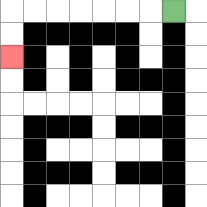{'start': '[7, 0]', 'end': '[0, 2]', 'path_directions': 'L,L,L,L,L,L,L,D,D', 'path_coordinates': '[[7, 0], [6, 0], [5, 0], [4, 0], [3, 0], [2, 0], [1, 0], [0, 0], [0, 1], [0, 2]]'}